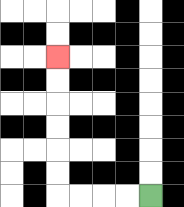{'start': '[6, 8]', 'end': '[2, 2]', 'path_directions': 'L,L,L,L,U,U,U,U,U,U', 'path_coordinates': '[[6, 8], [5, 8], [4, 8], [3, 8], [2, 8], [2, 7], [2, 6], [2, 5], [2, 4], [2, 3], [2, 2]]'}